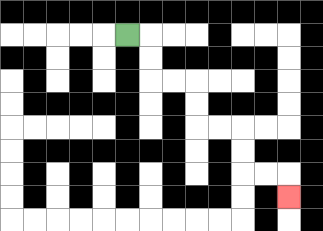{'start': '[5, 1]', 'end': '[12, 8]', 'path_directions': 'R,D,D,R,R,D,D,R,R,D,D,R,R,D', 'path_coordinates': '[[5, 1], [6, 1], [6, 2], [6, 3], [7, 3], [8, 3], [8, 4], [8, 5], [9, 5], [10, 5], [10, 6], [10, 7], [11, 7], [12, 7], [12, 8]]'}